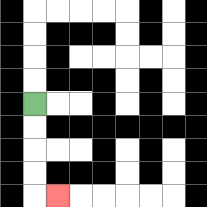{'start': '[1, 4]', 'end': '[2, 8]', 'path_directions': 'D,D,D,D,R', 'path_coordinates': '[[1, 4], [1, 5], [1, 6], [1, 7], [1, 8], [2, 8]]'}